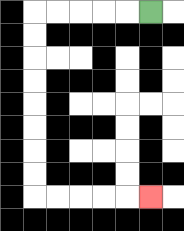{'start': '[6, 0]', 'end': '[6, 8]', 'path_directions': 'L,L,L,L,L,D,D,D,D,D,D,D,D,R,R,R,R,R', 'path_coordinates': '[[6, 0], [5, 0], [4, 0], [3, 0], [2, 0], [1, 0], [1, 1], [1, 2], [1, 3], [1, 4], [1, 5], [1, 6], [1, 7], [1, 8], [2, 8], [3, 8], [4, 8], [5, 8], [6, 8]]'}